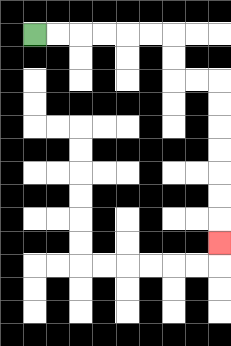{'start': '[1, 1]', 'end': '[9, 10]', 'path_directions': 'R,R,R,R,R,R,D,D,R,R,D,D,D,D,D,D,D', 'path_coordinates': '[[1, 1], [2, 1], [3, 1], [4, 1], [5, 1], [6, 1], [7, 1], [7, 2], [7, 3], [8, 3], [9, 3], [9, 4], [9, 5], [9, 6], [9, 7], [9, 8], [9, 9], [9, 10]]'}